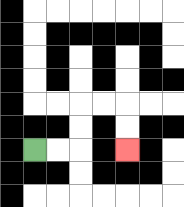{'start': '[1, 6]', 'end': '[5, 6]', 'path_directions': 'R,R,U,U,R,R,D,D', 'path_coordinates': '[[1, 6], [2, 6], [3, 6], [3, 5], [3, 4], [4, 4], [5, 4], [5, 5], [5, 6]]'}